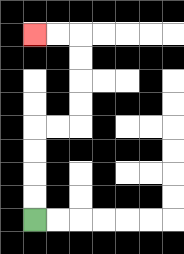{'start': '[1, 9]', 'end': '[1, 1]', 'path_directions': 'U,U,U,U,R,R,U,U,U,U,L,L', 'path_coordinates': '[[1, 9], [1, 8], [1, 7], [1, 6], [1, 5], [2, 5], [3, 5], [3, 4], [3, 3], [3, 2], [3, 1], [2, 1], [1, 1]]'}